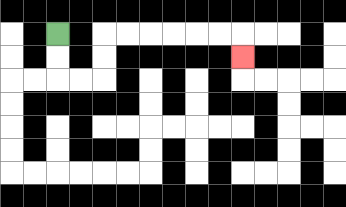{'start': '[2, 1]', 'end': '[10, 2]', 'path_directions': 'D,D,R,R,U,U,R,R,R,R,R,R,D', 'path_coordinates': '[[2, 1], [2, 2], [2, 3], [3, 3], [4, 3], [4, 2], [4, 1], [5, 1], [6, 1], [7, 1], [8, 1], [9, 1], [10, 1], [10, 2]]'}